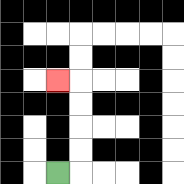{'start': '[2, 7]', 'end': '[2, 3]', 'path_directions': 'R,U,U,U,U,L', 'path_coordinates': '[[2, 7], [3, 7], [3, 6], [3, 5], [3, 4], [3, 3], [2, 3]]'}